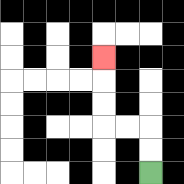{'start': '[6, 7]', 'end': '[4, 2]', 'path_directions': 'U,U,L,L,U,U,U', 'path_coordinates': '[[6, 7], [6, 6], [6, 5], [5, 5], [4, 5], [4, 4], [4, 3], [4, 2]]'}